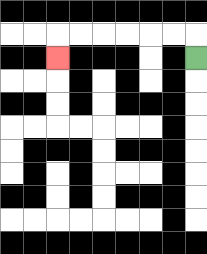{'start': '[8, 2]', 'end': '[2, 2]', 'path_directions': 'U,L,L,L,L,L,L,D', 'path_coordinates': '[[8, 2], [8, 1], [7, 1], [6, 1], [5, 1], [4, 1], [3, 1], [2, 1], [2, 2]]'}